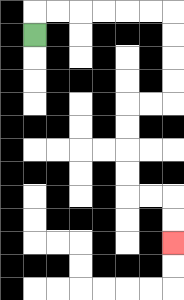{'start': '[1, 1]', 'end': '[7, 10]', 'path_directions': 'U,R,R,R,R,R,R,D,D,D,D,L,L,D,D,D,D,R,R,D,D', 'path_coordinates': '[[1, 1], [1, 0], [2, 0], [3, 0], [4, 0], [5, 0], [6, 0], [7, 0], [7, 1], [7, 2], [7, 3], [7, 4], [6, 4], [5, 4], [5, 5], [5, 6], [5, 7], [5, 8], [6, 8], [7, 8], [7, 9], [7, 10]]'}